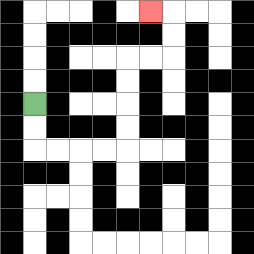{'start': '[1, 4]', 'end': '[6, 0]', 'path_directions': 'D,D,R,R,R,R,U,U,U,U,R,R,U,U,L', 'path_coordinates': '[[1, 4], [1, 5], [1, 6], [2, 6], [3, 6], [4, 6], [5, 6], [5, 5], [5, 4], [5, 3], [5, 2], [6, 2], [7, 2], [7, 1], [7, 0], [6, 0]]'}